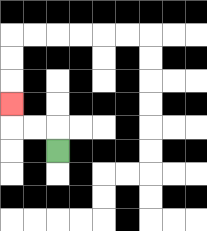{'start': '[2, 6]', 'end': '[0, 4]', 'path_directions': 'U,L,L,U', 'path_coordinates': '[[2, 6], [2, 5], [1, 5], [0, 5], [0, 4]]'}